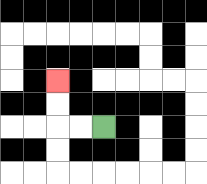{'start': '[4, 5]', 'end': '[2, 3]', 'path_directions': 'L,L,U,U', 'path_coordinates': '[[4, 5], [3, 5], [2, 5], [2, 4], [2, 3]]'}